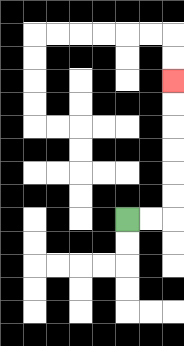{'start': '[5, 9]', 'end': '[7, 3]', 'path_directions': 'R,R,U,U,U,U,U,U', 'path_coordinates': '[[5, 9], [6, 9], [7, 9], [7, 8], [7, 7], [7, 6], [7, 5], [7, 4], [7, 3]]'}